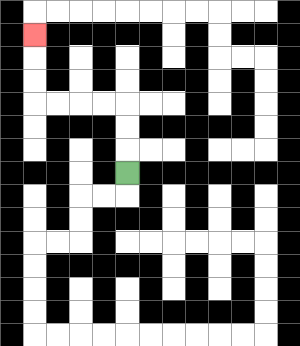{'start': '[5, 7]', 'end': '[1, 1]', 'path_directions': 'U,U,U,L,L,L,L,U,U,U', 'path_coordinates': '[[5, 7], [5, 6], [5, 5], [5, 4], [4, 4], [3, 4], [2, 4], [1, 4], [1, 3], [1, 2], [1, 1]]'}